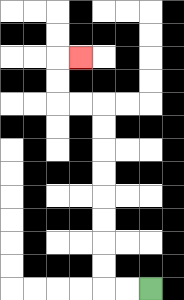{'start': '[6, 12]', 'end': '[3, 2]', 'path_directions': 'L,L,U,U,U,U,U,U,U,U,L,L,U,U,R', 'path_coordinates': '[[6, 12], [5, 12], [4, 12], [4, 11], [4, 10], [4, 9], [4, 8], [4, 7], [4, 6], [4, 5], [4, 4], [3, 4], [2, 4], [2, 3], [2, 2], [3, 2]]'}